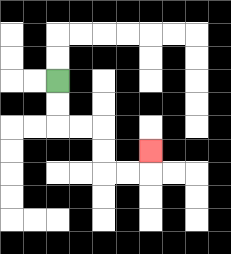{'start': '[2, 3]', 'end': '[6, 6]', 'path_directions': 'D,D,R,R,D,D,R,R,U', 'path_coordinates': '[[2, 3], [2, 4], [2, 5], [3, 5], [4, 5], [4, 6], [4, 7], [5, 7], [6, 7], [6, 6]]'}